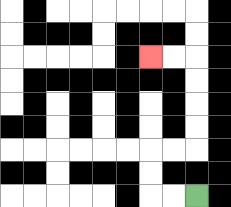{'start': '[8, 8]', 'end': '[6, 2]', 'path_directions': 'L,L,U,U,R,R,U,U,U,U,L,L', 'path_coordinates': '[[8, 8], [7, 8], [6, 8], [6, 7], [6, 6], [7, 6], [8, 6], [8, 5], [8, 4], [8, 3], [8, 2], [7, 2], [6, 2]]'}